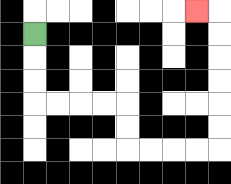{'start': '[1, 1]', 'end': '[8, 0]', 'path_directions': 'D,D,D,R,R,R,R,D,D,R,R,R,R,U,U,U,U,U,U,L', 'path_coordinates': '[[1, 1], [1, 2], [1, 3], [1, 4], [2, 4], [3, 4], [4, 4], [5, 4], [5, 5], [5, 6], [6, 6], [7, 6], [8, 6], [9, 6], [9, 5], [9, 4], [9, 3], [9, 2], [9, 1], [9, 0], [8, 0]]'}